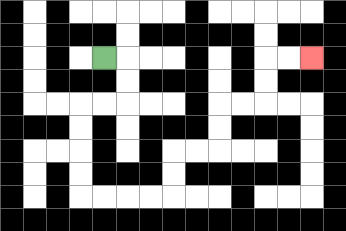{'start': '[4, 2]', 'end': '[13, 2]', 'path_directions': 'R,D,D,L,L,D,D,D,D,R,R,R,R,U,U,R,R,U,U,R,R,U,U,R,R', 'path_coordinates': '[[4, 2], [5, 2], [5, 3], [5, 4], [4, 4], [3, 4], [3, 5], [3, 6], [3, 7], [3, 8], [4, 8], [5, 8], [6, 8], [7, 8], [7, 7], [7, 6], [8, 6], [9, 6], [9, 5], [9, 4], [10, 4], [11, 4], [11, 3], [11, 2], [12, 2], [13, 2]]'}